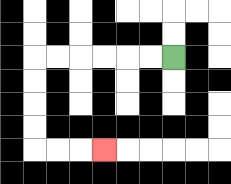{'start': '[7, 2]', 'end': '[4, 6]', 'path_directions': 'L,L,L,L,L,L,D,D,D,D,R,R,R', 'path_coordinates': '[[7, 2], [6, 2], [5, 2], [4, 2], [3, 2], [2, 2], [1, 2], [1, 3], [1, 4], [1, 5], [1, 6], [2, 6], [3, 6], [4, 6]]'}